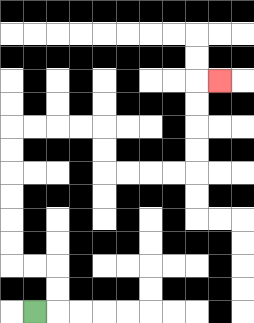{'start': '[1, 13]', 'end': '[9, 3]', 'path_directions': 'R,U,U,L,L,U,U,U,U,U,U,R,R,R,R,D,D,R,R,R,R,U,U,U,U,R', 'path_coordinates': '[[1, 13], [2, 13], [2, 12], [2, 11], [1, 11], [0, 11], [0, 10], [0, 9], [0, 8], [0, 7], [0, 6], [0, 5], [1, 5], [2, 5], [3, 5], [4, 5], [4, 6], [4, 7], [5, 7], [6, 7], [7, 7], [8, 7], [8, 6], [8, 5], [8, 4], [8, 3], [9, 3]]'}